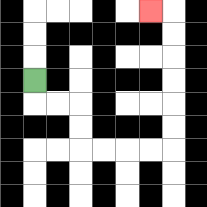{'start': '[1, 3]', 'end': '[6, 0]', 'path_directions': 'D,R,R,D,D,R,R,R,R,U,U,U,U,U,U,L', 'path_coordinates': '[[1, 3], [1, 4], [2, 4], [3, 4], [3, 5], [3, 6], [4, 6], [5, 6], [6, 6], [7, 6], [7, 5], [7, 4], [7, 3], [7, 2], [7, 1], [7, 0], [6, 0]]'}